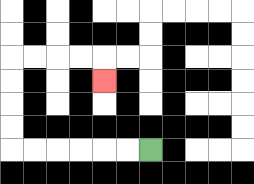{'start': '[6, 6]', 'end': '[4, 3]', 'path_directions': 'L,L,L,L,L,L,U,U,U,U,R,R,R,R,D', 'path_coordinates': '[[6, 6], [5, 6], [4, 6], [3, 6], [2, 6], [1, 6], [0, 6], [0, 5], [0, 4], [0, 3], [0, 2], [1, 2], [2, 2], [3, 2], [4, 2], [4, 3]]'}